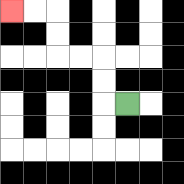{'start': '[5, 4]', 'end': '[0, 0]', 'path_directions': 'L,U,U,L,L,U,U,L,L', 'path_coordinates': '[[5, 4], [4, 4], [4, 3], [4, 2], [3, 2], [2, 2], [2, 1], [2, 0], [1, 0], [0, 0]]'}